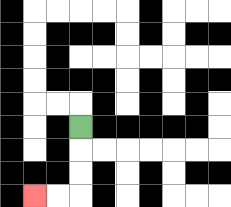{'start': '[3, 5]', 'end': '[1, 8]', 'path_directions': 'D,D,D,L,L', 'path_coordinates': '[[3, 5], [3, 6], [3, 7], [3, 8], [2, 8], [1, 8]]'}